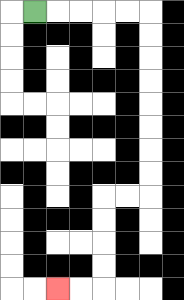{'start': '[1, 0]', 'end': '[2, 12]', 'path_directions': 'R,R,R,R,R,D,D,D,D,D,D,D,D,L,L,D,D,D,D,L,L', 'path_coordinates': '[[1, 0], [2, 0], [3, 0], [4, 0], [5, 0], [6, 0], [6, 1], [6, 2], [6, 3], [6, 4], [6, 5], [6, 6], [6, 7], [6, 8], [5, 8], [4, 8], [4, 9], [4, 10], [4, 11], [4, 12], [3, 12], [2, 12]]'}